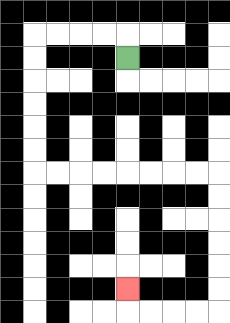{'start': '[5, 2]', 'end': '[5, 12]', 'path_directions': 'U,L,L,L,L,D,D,D,D,D,D,R,R,R,R,R,R,R,R,D,D,D,D,D,D,L,L,L,L,U', 'path_coordinates': '[[5, 2], [5, 1], [4, 1], [3, 1], [2, 1], [1, 1], [1, 2], [1, 3], [1, 4], [1, 5], [1, 6], [1, 7], [2, 7], [3, 7], [4, 7], [5, 7], [6, 7], [7, 7], [8, 7], [9, 7], [9, 8], [9, 9], [9, 10], [9, 11], [9, 12], [9, 13], [8, 13], [7, 13], [6, 13], [5, 13], [5, 12]]'}